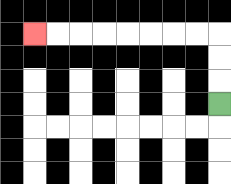{'start': '[9, 4]', 'end': '[1, 1]', 'path_directions': 'U,U,U,L,L,L,L,L,L,L,L', 'path_coordinates': '[[9, 4], [9, 3], [9, 2], [9, 1], [8, 1], [7, 1], [6, 1], [5, 1], [4, 1], [3, 1], [2, 1], [1, 1]]'}